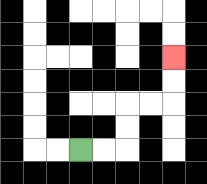{'start': '[3, 6]', 'end': '[7, 2]', 'path_directions': 'R,R,U,U,R,R,U,U', 'path_coordinates': '[[3, 6], [4, 6], [5, 6], [5, 5], [5, 4], [6, 4], [7, 4], [7, 3], [7, 2]]'}